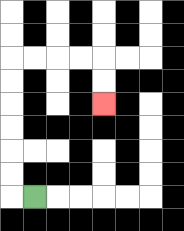{'start': '[1, 8]', 'end': '[4, 4]', 'path_directions': 'L,U,U,U,U,U,U,R,R,R,R,D,D', 'path_coordinates': '[[1, 8], [0, 8], [0, 7], [0, 6], [0, 5], [0, 4], [0, 3], [0, 2], [1, 2], [2, 2], [3, 2], [4, 2], [4, 3], [4, 4]]'}